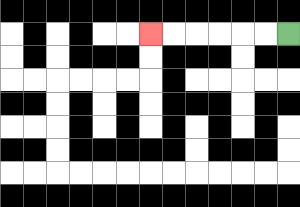{'start': '[12, 1]', 'end': '[6, 1]', 'path_directions': 'L,L,L,L,L,L', 'path_coordinates': '[[12, 1], [11, 1], [10, 1], [9, 1], [8, 1], [7, 1], [6, 1]]'}